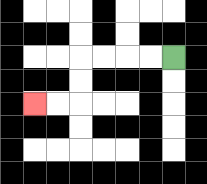{'start': '[7, 2]', 'end': '[1, 4]', 'path_directions': 'L,L,L,L,D,D,L,L', 'path_coordinates': '[[7, 2], [6, 2], [5, 2], [4, 2], [3, 2], [3, 3], [3, 4], [2, 4], [1, 4]]'}